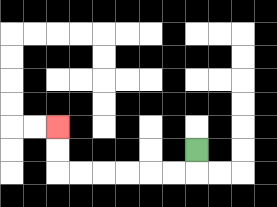{'start': '[8, 6]', 'end': '[2, 5]', 'path_directions': 'D,L,L,L,L,L,L,U,U', 'path_coordinates': '[[8, 6], [8, 7], [7, 7], [6, 7], [5, 7], [4, 7], [3, 7], [2, 7], [2, 6], [2, 5]]'}